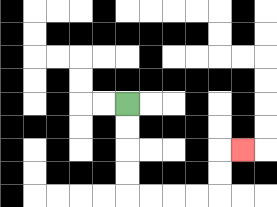{'start': '[5, 4]', 'end': '[10, 6]', 'path_directions': 'D,D,D,D,R,R,R,R,U,U,R', 'path_coordinates': '[[5, 4], [5, 5], [5, 6], [5, 7], [5, 8], [6, 8], [7, 8], [8, 8], [9, 8], [9, 7], [9, 6], [10, 6]]'}